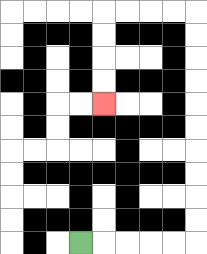{'start': '[3, 10]', 'end': '[4, 4]', 'path_directions': 'R,R,R,R,R,U,U,U,U,U,U,U,U,U,U,L,L,L,L,D,D,D,D', 'path_coordinates': '[[3, 10], [4, 10], [5, 10], [6, 10], [7, 10], [8, 10], [8, 9], [8, 8], [8, 7], [8, 6], [8, 5], [8, 4], [8, 3], [8, 2], [8, 1], [8, 0], [7, 0], [6, 0], [5, 0], [4, 0], [4, 1], [4, 2], [4, 3], [4, 4]]'}